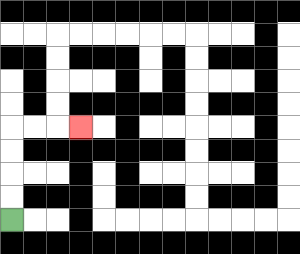{'start': '[0, 9]', 'end': '[3, 5]', 'path_directions': 'U,U,U,U,R,R,R', 'path_coordinates': '[[0, 9], [0, 8], [0, 7], [0, 6], [0, 5], [1, 5], [2, 5], [3, 5]]'}